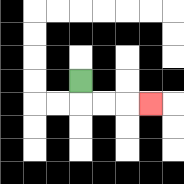{'start': '[3, 3]', 'end': '[6, 4]', 'path_directions': 'D,R,R,R', 'path_coordinates': '[[3, 3], [3, 4], [4, 4], [5, 4], [6, 4]]'}